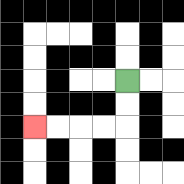{'start': '[5, 3]', 'end': '[1, 5]', 'path_directions': 'D,D,L,L,L,L', 'path_coordinates': '[[5, 3], [5, 4], [5, 5], [4, 5], [3, 5], [2, 5], [1, 5]]'}